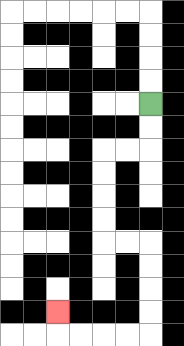{'start': '[6, 4]', 'end': '[2, 13]', 'path_directions': 'D,D,L,L,D,D,D,D,R,R,D,D,D,D,L,L,L,L,U', 'path_coordinates': '[[6, 4], [6, 5], [6, 6], [5, 6], [4, 6], [4, 7], [4, 8], [4, 9], [4, 10], [5, 10], [6, 10], [6, 11], [6, 12], [6, 13], [6, 14], [5, 14], [4, 14], [3, 14], [2, 14], [2, 13]]'}